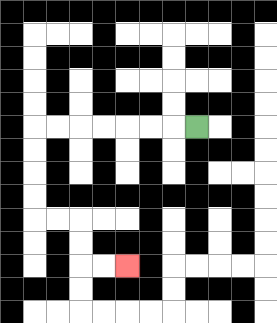{'start': '[8, 5]', 'end': '[5, 11]', 'path_directions': 'L,L,L,L,L,L,L,D,D,D,D,R,R,D,D,R,R', 'path_coordinates': '[[8, 5], [7, 5], [6, 5], [5, 5], [4, 5], [3, 5], [2, 5], [1, 5], [1, 6], [1, 7], [1, 8], [1, 9], [2, 9], [3, 9], [3, 10], [3, 11], [4, 11], [5, 11]]'}